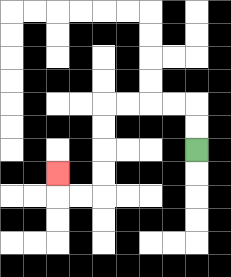{'start': '[8, 6]', 'end': '[2, 7]', 'path_directions': 'U,U,L,L,L,L,D,D,D,D,L,L,U', 'path_coordinates': '[[8, 6], [8, 5], [8, 4], [7, 4], [6, 4], [5, 4], [4, 4], [4, 5], [4, 6], [4, 7], [4, 8], [3, 8], [2, 8], [2, 7]]'}